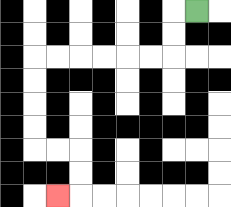{'start': '[8, 0]', 'end': '[2, 8]', 'path_directions': 'L,D,D,L,L,L,L,L,L,D,D,D,D,R,R,D,D,L', 'path_coordinates': '[[8, 0], [7, 0], [7, 1], [7, 2], [6, 2], [5, 2], [4, 2], [3, 2], [2, 2], [1, 2], [1, 3], [1, 4], [1, 5], [1, 6], [2, 6], [3, 6], [3, 7], [3, 8], [2, 8]]'}